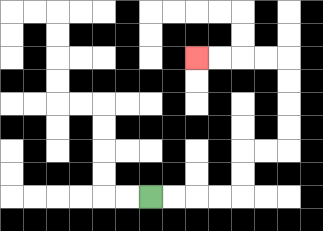{'start': '[6, 8]', 'end': '[8, 2]', 'path_directions': 'R,R,R,R,U,U,R,R,U,U,U,U,L,L,L,L', 'path_coordinates': '[[6, 8], [7, 8], [8, 8], [9, 8], [10, 8], [10, 7], [10, 6], [11, 6], [12, 6], [12, 5], [12, 4], [12, 3], [12, 2], [11, 2], [10, 2], [9, 2], [8, 2]]'}